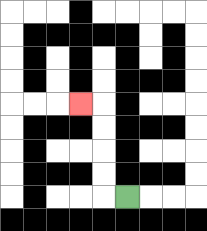{'start': '[5, 8]', 'end': '[3, 4]', 'path_directions': 'L,U,U,U,U,L', 'path_coordinates': '[[5, 8], [4, 8], [4, 7], [4, 6], [4, 5], [4, 4], [3, 4]]'}